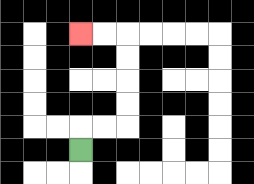{'start': '[3, 6]', 'end': '[3, 1]', 'path_directions': 'U,R,R,U,U,U,U,L,L', 'path_coordinates': '[[3, 6], [3, 5], [4, 5], [5, 5], [5, 4], [5, 3], [5, 2], [5, 1], [4, 1], [3, 1]]'}